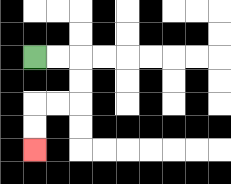{'start': '[1, 2]', 'end': '[1, 6]', 'path_directions': 'R,R,D,D,L,L,D,D', 'path_coordinates': '[[1, 2], [2, 2], [3, 2], [3, 3], [3, 4], [2, 4], [1, 4], [1, 5], [1, 6]]'}